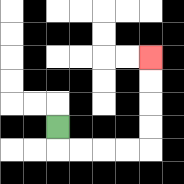{'start': '[2, 5]', 'end': '[6, 2]', 'path_directions': 'D,R,R,R,R,U,U,U,U', 'path_coordinates': '[[2, 5], [2, 6], [3, 6], [4, 6], [5, 6], [6, 6], [6, 5], [6, 4], [6, 3], [6, 2]]'}